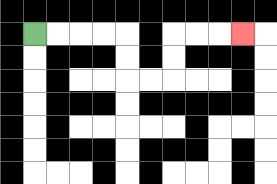{'start': '[1, 1]', 'end': '[10, 1]', 'path_directions': 'R,R,R,R,D,D,R,R,U,U,R,R,R', 'path_coordinates': '[[1, 1], [2, 1], [3, 1], [4, 1], [5, 1], [5, 2], [5, 3], [6, 3], [7, 3], [7, 2], [7, 1], [8, 1], [9, 1], [10, 1]]'}